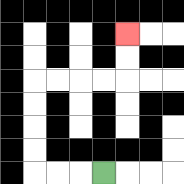{'start': '[4, 7]', 'end': '[5, 1]', 'path_directions': 'L,L,L,U,U,U,U,R,R,R,R,U,U', 'path_coordinates': '[[4, 7], [3, 7], [2, 7], [1, 7], [1, 6], [1, 5], [1, 4], [1, 3], [2, 3], [3, 3], [4, 3], [5, 3], [5, 2], [5, 1]]'}